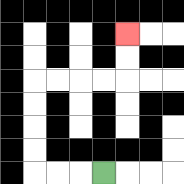{'start': '[4, 7]', 'end': '[5, 1]', 'path_directions': 'L,L,L,U,U,U,U,R,R,R,R,U,U', 'path_coordinates': '[[4, 7], [3, 7], [2, 7], [1, 7], [1, 6], [1, 5], [1, 4], [1, 3], [2, 3], [3, 3], [4, 3], [5, 3], [5, 2], [5, 1]]'}